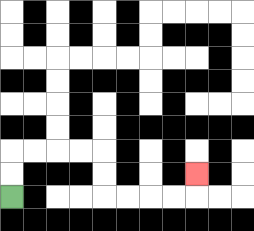{'start': '[0, 8]', 'end': '[8, 7]', 'path_directions': 'U,U,R,R,R,R,D,D,R,R,R,R,U', 'path_coordinates': '[[0, 8], [0, 7], [0, 6], [1, 6], [2, 6], [3, 6], [4, 6], [4, 7], [4, 8], [5, 8], [6, 8], [7, 8], [8, 8], [8, 7]]'}